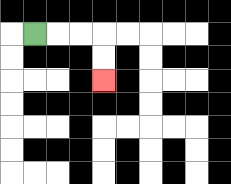{'start': '[1, 1]', 'end': '[4, 3]', 'path_directions': 'R,R,R,D,D', 'path_coordinates': '[[1, 1], [2, 1], [3, 1], [4, 1], [4, 2], [4, 3]]'}